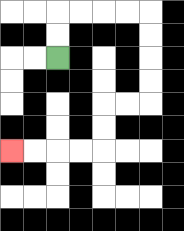{'start': '[2, 2]', 'end': '[0, 6]', 'path_directions': 'U,U,R,R,R,R,D,D,D,D,L,L,D,D,L,L,L,L', 'path_coordinates': '[[2, 2], [2, 1], [2, 0], [3, 0], [4, 0], [5, 0], [6, 0], [6, 1], [6, 2], [6, 3], [6, 4], [5, 4], [4, 4], [4, 5], [4, 6], [3, 6], [2, 6], [1, 6], [0, 6]]'}